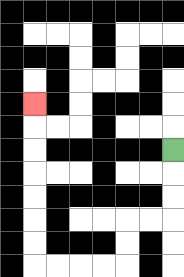{'start': '[7, 6]', 'end': '[1, 4]', 'path_directions': 'D,D,D,L,L,D,D,L,L,L,L,U,U,U,U,U,U,U', 'path_coordinates': '[[7, 6], [7, 7], [7, 8], [7, 9], [6, 9], [5, 9], [5, 10], [5, 11], [4, 11], [3, 11], [2, 11], [1, 11], [1, 10], [1, 9], [1, 8], [1, 7], [1, 6], [1, 5], [1, 4]]'}